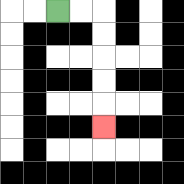{'start': '[2, 0]', 'end': '[4, 5]', 'path_directions': 'R,R,D,D,D,D,D', 'path_coordinates': '[[2, 0], [3, 0], [4, 0], [4, 1], [4, 2], [4, 3], [4, 4], [4, 5]]'}